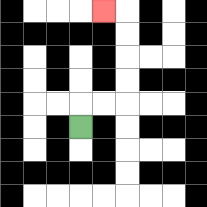{'start': '[3, 5]', 'end': '[4, 0]', 'path_directions': 'U,R,R,U,U,U,U,L', 'path_coordinates': '[[3, 5], [3, 4], [4, 4], [5, 4], [5, 3], [5, 2], [5, 1], [5, 0], [4, 0]]'}